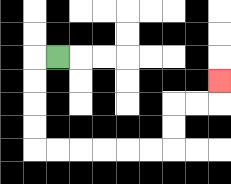{'start': '[2, 2]', 'end': '[9, 3]', 'path_directions': 'L,D,D,D,D,R,R,R,R,R,R,U,U,R,R,U', 'path_coordinates': '[[2, 2], [1, 2], [1, 3], [1, 4], [1, 5], [1, 6], [2, 6], [3, 6], [4, 6], [5, 6], [6, 6], [7, 6], [7, 5], [7, 4], [8, 4], [9, 4], [9, 3]]'}